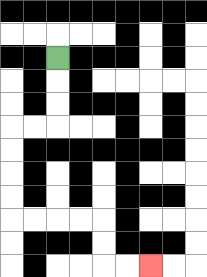{'start': '[2, 2]', 'end': '[6, 11]', 'path_directions': 'D,D,D,L,L,D,D,D,D,R,R,R,R,D,D,R,R', 'path_coordinates': '[[2, 2], [2, 3], [2, 4], [2, 5], [1, 5], [0, 5], [0, 6], [0, 7], [0, 8], [0, 9], [1, 9], [2, 9], [3, 9], [4, 9], [4, 10], [4, 11], [5, 11], [6, 11]]'}